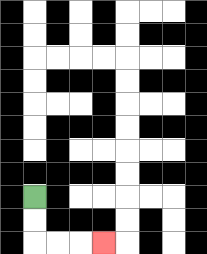{'start': '[1, 8]', 'end': '[4, 10]', 'path_directions': 'D,D,R,R,R', 'path_coordinates': '[[1, 8], [1, 9], [1, 10], [2, 10], [3, 10], [4, 10]]'}